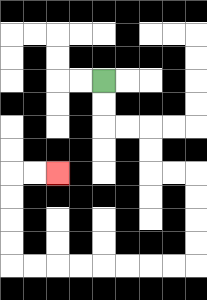{'start': '[4, 3]', 'end': '[2, 7]', 'path_directions': 'D,D,R,R,D,D,R,R,D,D,D,D,L,L,L,L,L,L,L,L,U,U,U,U,R,R', 'path_coordinates': '[[4, 3], [4, 4], [4, 5], [5, 5], [6, 5], [6, 6], [6, 7], [7, 7], [8, 7], [8, 8], [8, 9], [8, 10], [8, 11], [7, 11], [6, 11], [5, 11], [4, 11], [3, 11], [2, 11], [1, 11], [0, 11], [0, 10], [0, 9], [0, 8], [0, 7], [1, 7], [2, 7]]'}